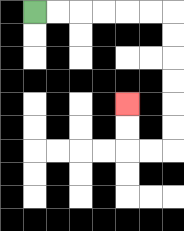{'start': '[1, 0]', 'end': '[5, 4]', 'path_directions': 'R,R,R,R,R,R,D,D,D,D,D,D,L,L,U,U', 'path_coordinates': '[[1, 0], [2, 0], [3, 0], [4, 0], [5, 0], [6, 0], [7, 0], [7, 1], [7, 2], [7, 3], [7, 4], [7, 5], [7, 6], [6, 6], [5, 6], [5, 5], [5, 4]]'}